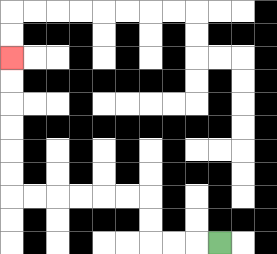{'start': '[9, 10]', 'end': '[0, 2]', 'path_directions': 'L,L,L,U,U,L,L,L,L,L,L,U,U,U,U,U,U', 'path_coordinates': '[[9, 10], [8, 10], [7, 10], [6, 10], [6, 9], [6, 8], [5, 8], [4, 8], [3, 8], [2, 8], [1, 8], [0, 8], [0, 7], [0, 6], [0, 5], [0, 4], [0, 3], [0, 2]]'}